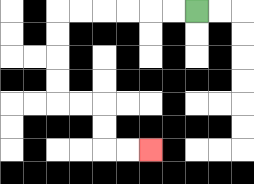{'start': '[8, 0]', 'end': '[6, 6]', 'path_directions': 'L,L,L,L,L,L,D,D,D,D,R,R,D,D,R,R', 'path_coordinates': '[[8, 0], [7, 0], [6, 0], [5, 0], [4, 0], [3, 0], [2, 0], [2, 1], [2, 2], [2, 3], [2, 4], [3, 4], [4, 4], [4, 5], [4, 6], [5, 6], [6, 6]]'}